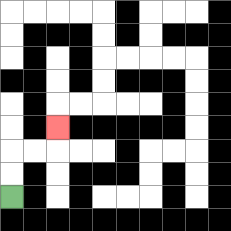{'start': '[0, 8]', 'end': '[2, 5]', 'path_directions': 'U,U,R,R,U', 'path_coordinates': '[[0, 8], [0, 7], [0, 6], [1, 6], [2, 6], [2, 5]]'}